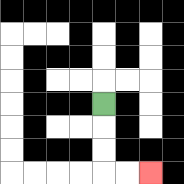{'start': '[4, 4]', 'end': '[6, 7]', 'path_directions': 'D,D,D,R,R', 'path_coordinates': '[[4, 4], [4, 5], [4, 6], [4, 7], [5, 7], [6, 7]]'}